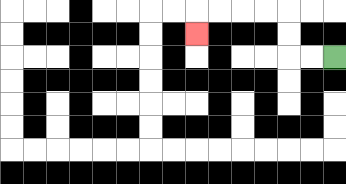{'start': '[14, 2]', 'end': '[8, 1]', 'path_directions': 'L,L,U,U,L,L,L,L,D', 'path_coordinates': '[[14, 2], [13, 2], [12, 2], [12, 1], [12, 0], [11, 0], [10, 0], [9, 0], [8, 0], [8, 1]]'}